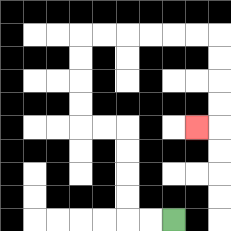{'start': '[7, 9]', 'end': '[8, 5]', 'path_directions': 'L,L,U,U,U,U,L,L,U,U,U,U,R,R,R,R,R,R,D,D,D,D,L', 'path_coordinates': '[[7, 9], [6, 9], [5, 9], [5, 8], [5, 7], [5, 6], [5, 5], [4, 5], [3, 5], [3, 4], [3, 3], [3, 2], [3, 1], [4, 1], [5, 1], [6, 1], [7, 1], [8, 1], [9, 1], [9, 2], [9, 3], [9, 4], [9, 5], [8, 5]]'}